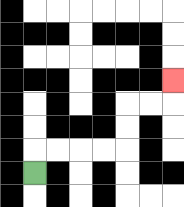{'start': '[1, 7]', 'end': '[7, 3]', 'path_directions': 'U,R,R,R,R,U,U,R,R,U', 'path_coordinates': '[[1, 7], [1, 6], [2, 6], [3, 6], [4, 6], [5, 6], [5, 5], [5, 4], [6, 4], [7, 4], [7, 3]]'}